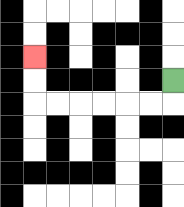{'start': '[7, 3]', 'end': '[1, 2]', 'path_directions': 'D,L,L,L,L,L,L,U,U', 'path_coordinates': '[[7, 3], [7, 4], [6, 4], [5, 4], [4, 4], [3, 4], [2, 4], [1, 4], [1, 3], [1, 2]]'}